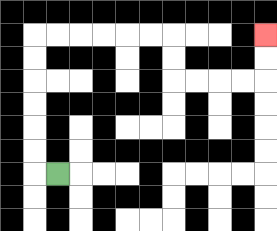{'start': '[2, 7]', 'end': '[11, 1]', 'path_directions': 'L,U,U,U,U,U,U,R,R,R,R,R,R,D,D,R,R,R,R,U,U', 'path_coordinates': '[[2, 7], [1, 7], [1, 6], [1, 5], [1, 4], [1, 3], [1, 2], [1, 1], [2, 1], [3, 1], [4, 1], [5, 1], [6, 1], [7, 1], [7, 2], [7, 3], [8, 3], [9, 3], [10, 3], [11, 3], [11, 2], [11, 1]]'}